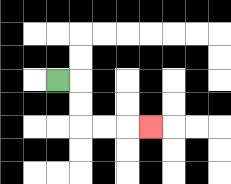{'start': '[2, 3]', 'end': '[6, 5]', 'path_directions': 'R,D,D,R,R,R', 'path_coordinates': '[[2, 3], [3, 3], [3, 4], [3, 5], [4, 5], [5, 5], [6, 5]]'}